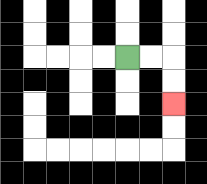{'start': '[5, 2]', 'end': '[7, 4]', 'path_directions': 'R,R,D,D', 'path_coordinates': '[[5, 2], [6, 2], [7, 2], [7, 3], [7, 4]]'}